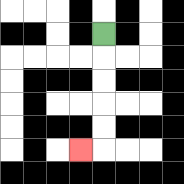{'start': '[4, 1]', 'end': '[3, 6]', 'path_directions': 'D,D,D,D,D,L', 'path_coordinates': '[[4, 1], [4, 2], [4, 3], [4, 4], [4, 5], [4, 6], [3, 6]]'}